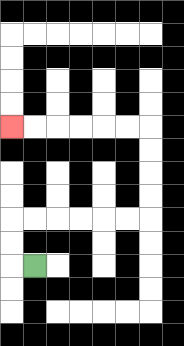{'start': '[1, 11]', 'end': '[0, 5]', 'path_directions': 'L,U,U,R,R,R,R,R,R,U,U,U,U,L,L,L,L,L,L', 'path_coordinates': '[[1, 11], [0, 11], [0, 10], [0, 9], [1, 9], [2, 9], [3, 9], [4, 9], [5, 9], [6, 9], [6, 8], [6, 7], [6, 6], [6, 5], [5, 5], [4, 5], [3, 5], [2, 5], [1, 5], [0, 5]]'}